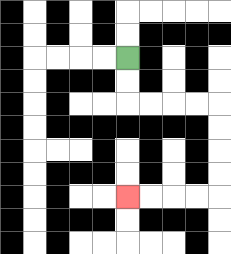{'start': '[5, 2]', 'end': '[5, 8]', 'path_directions': 'D,D,R,R,R,R,D,D,D,D,L,L,L,L', 'path_coordinates': '[[5, 2], [5, 3], [5, 4], [6, 4], [7, 4], [8, 4], [9, 4], [9, 5], [9, 6], [9, 7], [9, 8], [8, 8], [7, 8], [6, 8], [5, 8]]'}